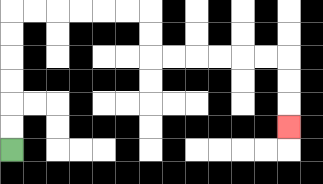{'start': '[0, 6]', 'end': '[12, 5]', 'path_directions': 'U,U,U,U,U,U,R,R,R,R,R,R,D,D,R,R,R,R,R,R,D,D,D', 'path_coordinates': '[[0, 6], [0, 5], [0, 4], [0, 3], [0, 2], [0, 1], [0, 0], [1, 0], [2, 0], [3, 0], [4, 0], [5, 0], [6, 0], [6, 1], [6, 2], [7, 2], [8, 2], [9, 2], [10, 2], [11, 2], [12, 2], [12, 3], [12, 4], [12, 5]]'}